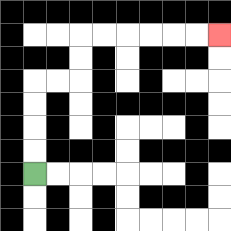{'start': '[1, 7]', 'end': '[9, 1]', 'path_directions': 'U,U,U,U,R,R,U,U,R,R,R,R,R,R', 'path_coordinates': '[[1, 7], [1, 6], [1, 5], [1, 4], [1, 3], [2, 3], [3, 3], [3, 2], [3, 1], [4, 1], [5, 1], [6, 1], [7, 1], [8, 1], [9, 1]]'}